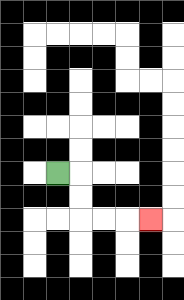{'start': '[2, 7]', 'end': '[6, 9]', 'path_directions': 'R,D,D,R,R,R', 'path_coordinates': '[[2, 7], [3, 7], [3, 8], [3, 9], [4, 9], [5, 9], [6, 9]]'}